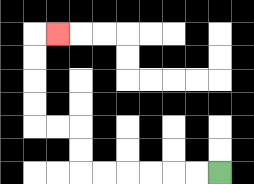{'start': '[9, 7]', 'end': '[2, 1]', 'path_directions': 'L,L,L,L,L,L,U,U,L,L,U,U,U,U,R', 'path_coordinates': '[[9, 7], [8, 7], [7, 7], [6, 7], [5, 7], [4, 7], [3, 7], [3, 6], [3, 5], [2, 5], [1, 5], [1, 4], [1, 3], [1, 2], [1, 1], [2, 1]]'}